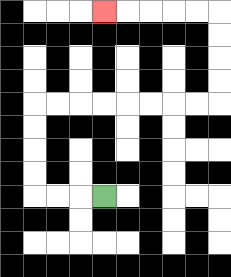{'start': '[4, 8]', 'end': '[4, 0]', 'path_directions': 'L,L,L,U,U,U,U,R,R,R,R,R,R,R,R,U,U,U,U,L,L,L,L,L', 'path_coordinates': '[[4, 8], [3, 8], [2, 8], [1, 8], [1, 7], [1, 6], [1, 5], [1, 4], [2, 4], [3, 4], [4, 4], [5, 4], [6, 4], [7, 4], [8, 4], [9, 4], [9, 3], [9, 2], [9, 1], [9, 0], [8, 0], [7, 0], [6, 0], [5, 0], [4, 0]]'}